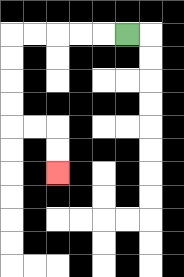{'start': '[5, 1]', 'end': '[2, 7]', 'path_directions': 'L,L,L,L,L,D,D,D,D,R,R,D,D', 'path_coordinates': '[[5, 1], [4, 1], [3, 1], [2, 1], [1, 1], [0, 1], [0, 2], [0, 3], [0, 4], [0, 5], [1, 5], [2, 5], [2, 6], [2, 7]]'}